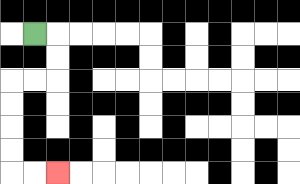{'start': '[1, 1]', 'end': '[2, 7]', 'path_directions': 'R,D,D,L,L,D,D,D,D,R,R', 'path_coordinates': '[[1, 1], [2, 1], [2, 2], [2, 3], [1, 3], [0, 3], [0, 4], [0, 5], [0, 6], [0, 7], [1, 7], [2, 7]]'}